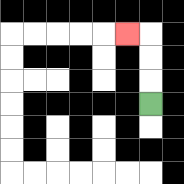{'start': '[6, 4]', 'end': '[5, 1]', 'path_directions': 'U,U,U,L', 'path_coordinates': '[[6, 4], [6, 3], [6, 2], [6, 1], [5, 1]]'}